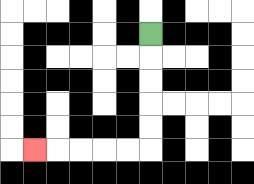{'start': '[6, 1]', 'end': '[1, 6]', 'path_directions': 'D,D,D,D,D,L,L,L,L,L', 'path_coordinates': '[[6, 1], [6, 2], [6, 3], [6, 4], [6, 5], [6, 6], [5, 6], [4, 6], [3, 6], [2, 6], [1, 6]]'}